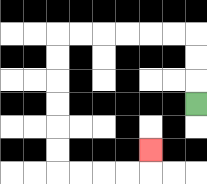{'start': '[8, 4]', 'end': '[6, 6]', 'path_directions': 'U,U,U,L,L,L,L,L,L,D,D,D,D,D,D,R,R,R,R,U', 'path_coordinates': '[[8, 4], [8, 3], [8, 2], [8, 1], [7, 1], [6, 1], [5, 1], [4, 1], [3, 1], [2, 1], [2, 2], [2, 3], [2, 4], [2, 5], [2, 6], [2, 7], [3, 7], [4, 7], [5, 7], [6, 7], [6, 6]]'}